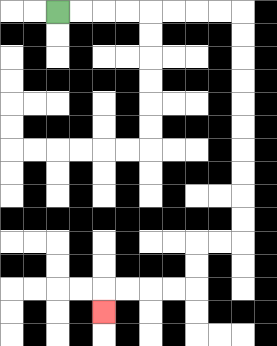{'start': '[2, 0]', 'end': '[4, 13]', 'path_directions': 'R,R,R,R,R,R,R,R,D,D,D,D,D,D,D,D,D,D,L,L,D,D,L,L,L,L,D', 'path_coordinates': '[[2, 0], [3, 0], [4, 0], [5, 0], [6, 0], [7, 0], [8, 0], [9, 0], [10, 0], [10, 1], [10, 2], [10, 3], [10, 4], [10, 5], [10, 6], [10, 7], [10, 8], [10, 9], [10, 10], [9, 10], [8, 10], [8, 11], [8, 12], [7, 12], [6, 12], [5, 12], [4, 12], [4, 13]]'}